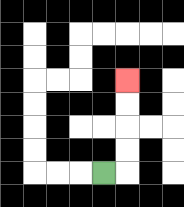{'start': '[4, 7]', 'end': '[5, 3]', 'path_directions': 'R,U,U,U,U', 'path_coordinates': '[[4, 7], [5, 7], [5, 6], [5, 5], [5, 4], [5, 3]]'}